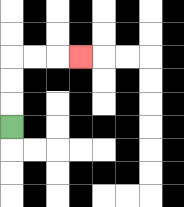{'start': '[0, 5]', 'end': '[3, 2]', 'path_directions': 'U,U,U,R,R,R', 'path_coordinates': '[[0, 5], [0, 4], [0, 3], [0, 2], [1, 2], [2, 2], [3, 2]]'}